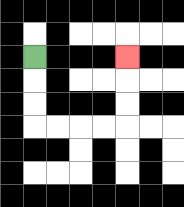{'start': '[1, 2]', 'end': '[5, 2]', 'path_directions': 'D,D,D,R,R,R,R,U,U,U', 'path_coordinates': '[[1, 2], [1, 3], [1, 4], [1, 5], [2, 5], [3, 5], [4, 5], [5, 5], [5, 4], [5, 3], [5, 2]]'}